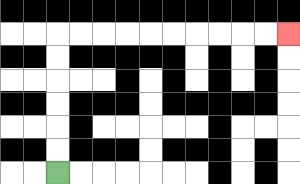{'start': '[2, 7]', 'end': '[12, 1]', 'path_directions': 'U,U,U,U,U,U,R,R,R,R,R,R,R,R,R,R', 'path_coordinates': '[[2, 7], [2, 6], [2, 5], [2, 4], [2, 3], [2, 2], [2, 1], [3, 1], [4, 1], [5, 1], [6, 1], [7, 1], [8, 1], [9, 1], [10, 1], [11, 1], [12, 1]]'}